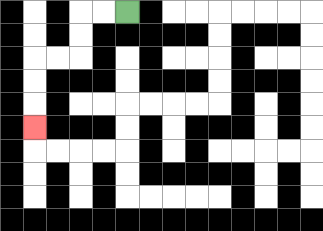{'start': '[5, 0]', 'end': '[1, 5]', 'path_directions': 'L,L,D,D,L,L,D,D,D', 'path_coordinates': '[[5, 0], [4, 0], [3, 0], [3, 1], [3, 2], [2, 2], [1, 2], [1, 3], [1, 4], [1, 5]]'}